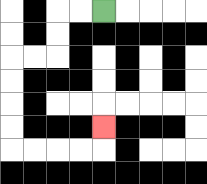{'start': '[4, 0]', 'end': '[4, 5]', 'path_directions': 'L,L,D,D,L,L,D,D,D,D,R,R,R,R,U', 'path_coordinates': '[[4, 0], [3, 0], [2, 0], [2, 1], [2, 2], [1, 2], [0, 2], [0, 3], [0, 4], [0, 5], [0, 6], [1, 6], [2, 6], [3, 6], [4, 6], [4, 5]]'}